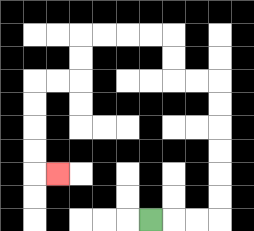{'start': '[6, 9]', 'end': '[2, 7]', 'path_directions': 'R,R,R,U,U,U,U,U,U,L,L,U,U,L,L,L,L,D,D,L,L,D,D,D,D,R', 'path_coordinates': '[[6, 9], [7, 9], [8, 9], [9, 9], [9, 8], [9, 7], [9, 6], [9, 5], [9, 4], [9, 3], [8, 3], [7, 3], [7, 2], [7, 1], [6, 1], [5, 1], [4, 1], [3, 1], [3, 2], [3, 3], [2, 3], [1, 3], [1, 4], [1, 5], [1, 6], [1, 7], [2, 7]]'}